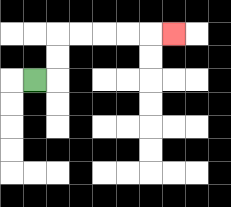{'start': '[1, 3]', 'end': '[7, 1]', 'path_directions': 'R,U,U,R,R,R,R,R', 'path_coordinates': '[[1, 3], [2, 3], [2, 2], [2, 1], [3, 1], [4, 1], [5, 1], [6, 1], [7, 1]]'}